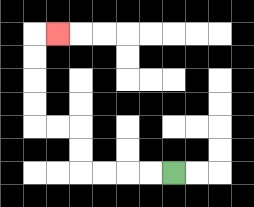{'start': '[7, 7]', 'end': '[2, 1]', 'path_directions': 'L,L,L,L,U,U,L,L,U,U,U,U,R', 'path_coordinates': '[[7, 7], [6, 7], [5, 7], [4, 7], [3, 7], [3, 6], [3, 5], [2, 5], [1, 5], [1, 4], [1, 3], [1, 2], [1, 1], [2, 1]]'}